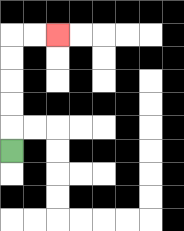{'start': '[0, 6]', 'end': '[2, 1]', 'path_directions': 'U,U,U,U,U,R,R', 'path_coordinates': '[[0, 6], [0, 5], [0, 4], [0, 3], [0, 2], [0, 1], [1, 1], [2, 1]]'}